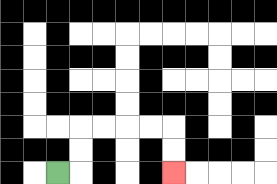{'start': '[2, 7]', 'end': '[7, 7]', 'path_directions': 'R,U,U,R,R,R,R,D,D', 'path_coordinates': '[[2, 7], [3, 7], [3, 6], [3, 5], [4, 5], [5, 5], [6, 5], [7, 5], [7, 6], [7, 7]]'}